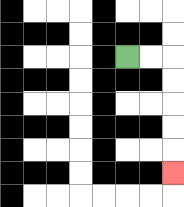{'start': '[5, 2]', 'end': '[7, 7]', 'path_directions': 'R,R,D,D,D,D,D', 'path_coordinates': '[[5, 2], [6, 2], [7, 2], [7, 3], [7, 4], [7, 5], [7, 6], [7, 7]]'}